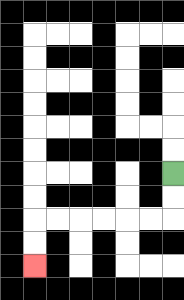{'start': '[7, 7]', 'end': '[1, 11]', 'path_directions': 'D,D,L,L,L,L,L,L,D,D', 'path_coordinates': '[[7, 7], [7, 8], [7, 9], [6, 9], [5, 9], [4, 9], [3, 9], [2, 9], [1, 9], [1, 10], [1, 11]]'}